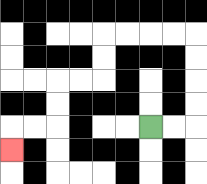{'start': '[6, 5]', 'end': '[0, 6]', 'path_directions': 'R,R,U,U,U,U,L,L,L,L,D,D,L,L,D,D,L,L,D', 'path_coordinates': '[[6, 5], [7, 5], [8, 5], [8, 4], [8, 3], [8, 2], [8, 1], [7, 1], [6, 1], [5, 1], [4, 1], [4, 2], [4, 3], [3, 3], [2, 3], [2, 4], [2, 5], [1, 5], [0, 5], [0, 6]]'}